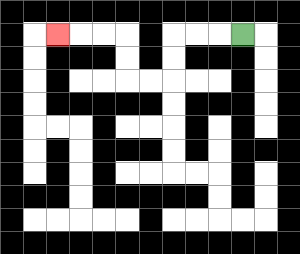{'start': '[10, 1]', 'end': '[2, 1]', 'path_directions': 'L,L,L,D,D,L,L,U,U,L,L,L', 'path_coordinates': '[[10, 1], [9, 1], [8, 1], [7, 1], [7, 2], [7, 3], [6, 3], [5, 3], [5, 2], [5, 1], [4, 1], [3, 1], [2, 1]]'}